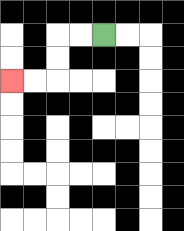{'start': '[4, 1]', 'end': '[0, 3]', 'path_directions': 'L,L,D,D,L,L', 'path_coordinates': '[[4, 1], [3, 1], [2, 1], [2, 2], [2, 3], [1, 3], [0, 3]]'}